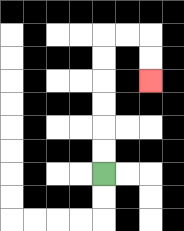{'start': '[4, 7]', 'end': '[6, 3]', 'path_directions': 'U,U,U,U,U,U,R,R,D,D', 'path_coordinates': '[[4, 7], [4, 6], [4, 5], [4, 4], [4, 3], [4, 2], [4, 1], [5, 1], [6, 1], [6, 2], [6, 3]]'}